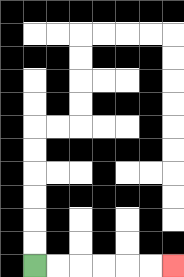{'start': '[1, 11]', 'end': '[7, 11]', 'path_directions': 'R,R,R,R,R,R', 'path_coordinates': '[[1, 11], [2, 11], [3, 11], [4, 11], [5, 11], [6, 11], [7, 11]]'}